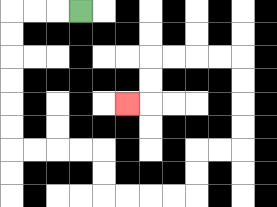{'start': '[3, 0]', 'end': '[5, 4]', 'path_directions': 'L,L,L,D,D,D,D,D,D,R,R,R,R,D,D,R,R,R,R,U,U,R,R,U,U,U,U,L,L,L,L,D,D,L', 'path_coordinates': '[[3, 0], [2, 0], [1, 0], [0, 0], [0, 1], [0, 2], [0, 3], [0, 4], [0, 5], [0, 6], [1, 6], [2, 6], [3, 6], [4, 6], [4, 7], [4, 8], [5, 8], [6, 8], [7, 8], [8, 8], [8, 7], [8, 6], [9, 6], [10, 6], [10, 5], [10, 4], [10, 3], [10, 2], [9, 2], [8, 2], [7, 2], [6, 2], [6, 3], [6, 4], [5, 4]]'}